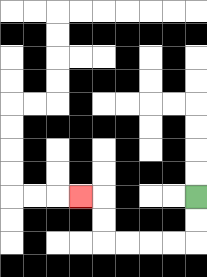{'start': '[8, 8]', 'end': '[3, 8]', 'path_directions': 'D,D,L,L,L,L,U,U,L', 'path_coordinates': '[[8, 8], [8, 9], [8, 10], [7, 10], [6, 10], [5, 10], [4, 10], [4, 9], [4, 8], [3, 8]]'}